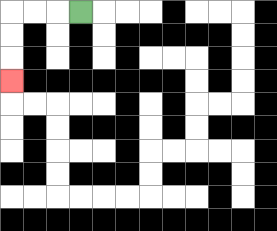{'start': '[3, 0]', 'end': '[0, 3]', 'path_directions': 'L,L,L,D,D,D', 'path_coordinates': '[[3, 0], [2, 0], [1, 0], [0, 0], [0, 1], [0, 2], [0, 3]]'}